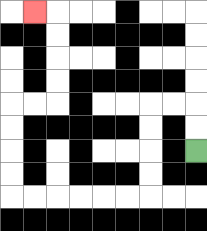{'start': '[8, 6]', 'end': '[1, 0]', 'path_directions': 'U,U,L,L,D,D,D,D,L,L,L,L,L,L,U,U,U,U,R,R,U,U,U,U,L', 'path_coordinates': '[[8, 6], [8, 5], [8, 4], [7, 4], [6, 4], [6, 5], [6, 6], [6, 7], [6, 8], [5, 8], [4, 8], [3, 8], [2, 8], [1, 8], [0, 8], [0, 7], [0, 6], [0, 5], [0, 4], [1, 4], [2, 4], [2, 3], [2, 2], [2, 1], [2, 0], [1, 0]]'}